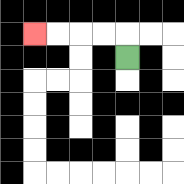{'start': '[5, 2]', 'end': '[1, 1]', 'path_directions': 'U,L,L,L,L', 'path_coordinates': '[[5, 2], [5, 1], [4, 1], [3, 1], [2, 1], [1, 1]]'}